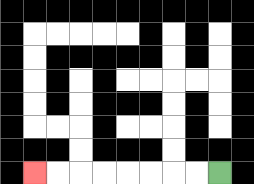{'start': '[9, 7]', 'end': '[1, 7]', 'path_directions': 'L,L,L,L,L,L,L,L', 'path_coordinates': '[[9, 7], [8, 7], [7, 7], [6, 7], [5, 7], [4, 7], [3, 7], [2, 7], [1, 7]]'}